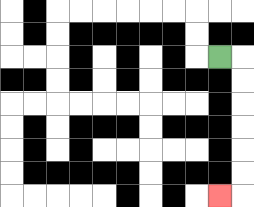{'start': '[9, 2]', 'end': '[9, 8]', 'path_directions': 'R,D,D,D,D,D,D,L', 'path_coordinates': '[[9, 2], [10, 2], [10, 3], [10, 4], [10, 5], [10, 6], [10, 7], [10, 8], [9, 8]]'}